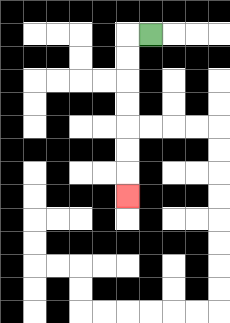{'start': '[6, 1]', 'end': '[5, 8]', 'path_directions': 'L,D,D,D,D,D,D,D', 'path_coordinates': '[[6, 1], [5, 1], [5, 2], [5, 3], [5, 4], [5, 5], [5, 6], [5, 7], [5, 8]]'}